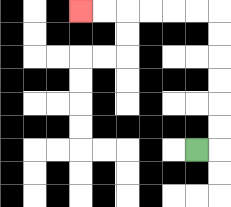{'start': '[8, 6]', 'end': '[3, 0]', 'path_directions': 'R,U,U,U,U,U,U,L,L,L,L,L,L', 'path_coordinates': '[[8, 6], [9, 6], [9, 5], [9, 4], [9, 3], [9, 2], [9, 1], [9, 0], [8, 0], [7, 0], [6, 0], [5, 0], [4, 0], [3, 0]]'}